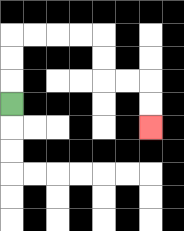{'start': '[0, 4]', 'end': '[6, 5]', 'path_directions': 'U,U,U,R,R,R,R,D,D,R,R,D,D', 'path_coordinates': '[[0, 4], [0, 3], [0, 2], [0, 1], [1, 1], [2, 1], [3, 1], [4, 1], [4, 2], [4, 3], [5, 3], [6, 3], [6, 4], [6, 5]]'}